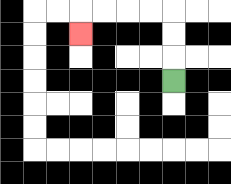{'start': '[7, 3]', 'end': '[3, 1]', 'path_directions': 'U,U,U,L,L,L,L,D', 'path_coordinates': '[[7, 3], [7, 2], [7, 1], [7, 0], [6, 0], [5, 0], [4, 0], [3, 0], [3, 1]]'}